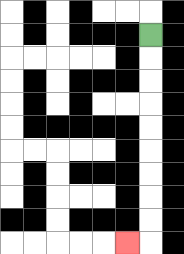{'start': '[6, 1]', 'end': '[5, 10]', 'path_directions': 'D,D,D,D,D,D,D,D,D,L', 'path_coordinates': '[[6, 1], [6, 2], [6, 3], [6, 4], [6, 5], [6, 6], [6, 7], [6, 8], [6, 9], [6, 10], [5, 10]]'}